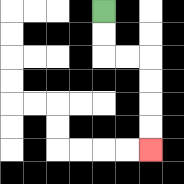{'start': '[4, 0]', 'end': '[6, 6]', 'path_directions': 'D,D,R,R,D,D,D,D', 'path_coordinates': '[[4, 0], [4, 1], [4, 2], [5, 2], [6, 2], [6, 3], [6, 4], [6, 5], [6, 6]]'}